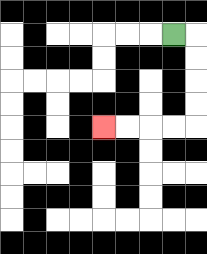{'start': '[7, 1]', 'end': '[4, 5]', 'path_directions': 'R,D,D,D,D,L,L,L,L', 'path_coordinates': '[[7, 1], [8, 1], [8, 2], [8, 3], [8, 4], [8, 5], [7, 5], [6, 5], [5, 5], [4, 5]]'}